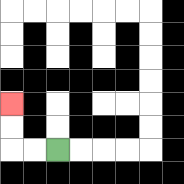{'start': '[2, 6]', 'end': '[0, 4]', 'path_directions': 'L,L,U,U', 'path_coordinates': '[[2, 6], [1, 6], [0, 6], [0, 5], [0, 4]]'}